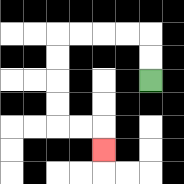{'start': '[6, 3]', 'end': '[4, 6]', 'path_directions': 'U,U,L,L,L,L,D,D,D,D,R,R,D', 'path_coordinates': '[[6, 3], [6, 2], [6, 1], [5, 1], [4, 1], [3, 1], [2, 1], [2, 2], [2, 3], [2, 4], [2, 5], [3, 5], [4, 5], [4, 6]]'}